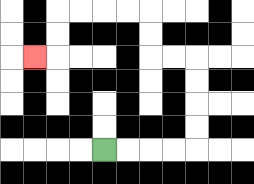{'start': '[4, 6]', 'end': '[1, 2]', 'path_directions': 'R,R,R,R,U,U,U,U,L,L,U,U,L,L,L,L,D,D,L', 'path_coordinates': '[[4, 6], [5, 6], [6, 6], [7, 6], [8, 6], [8, 5], [8, 4], [8, 3], [8, 2], [7, 2], [6, 2], [6, 1], [6, 0], [5, 0], [4, 0], [3, 0], [2, 0], [2, 1], [2, 2], [1, 2]]'}